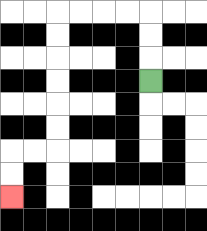{'start': '[6, 3]', 'end': '[0, 8]', 'path_directions': 'U,U,U,L,L,L,L,D,D,D,D,D,D,L,L,D,D', 'path_coordinates': '[[6, 3], [6, 2], [6, 1], [6, 0], [5, 0], [4, 0], [3, 0], [2, 0], [2, 1], [2, 2], [2, 3], [2, 4], [2, 5], [2, 6], [1, 6], [0, 6], [0, 7], [0, 8]]'}